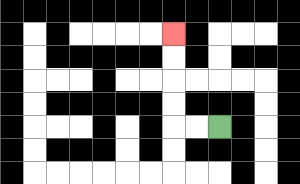{'start': '[9, 5]', 'end': '[7, 1]', 'path_directions': 'L,L,U,U,U,U', 'path_coordinates': '[[9, 5], [8, 5], [7, 5], [7, 4], [7, 3], [7, 2], [7, 1]]'}